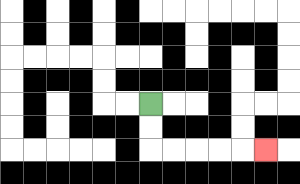{'start': '[6, 4]', 'end': '[11, 6]', 'path_directions': 'D,D,R,R,R,R,R', 'path_coordinates': '[[6, 4], [6, 5], [6, 6], [7, 6], [8, 6], [9, 6], [10, 6], [11, 6]]'}